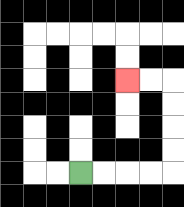{'start': '[3, 7]', 'end': '[5, 3]', 'path_directions': 'R,R,R,R,U,U,U,U,L,L', 'path_coordinates': '[[3, 7], [4, 7], [5, 7], [6, 7], [7, 7], [7, 6], [7, 5], [7, 4], [7, 3], [6, 3], [5, 3]]'}